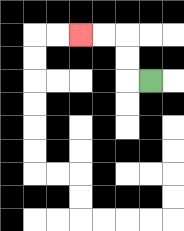{'start': '[6, 3]', 'end': '[3, 1]', 'path_directions': 'L,U,U,L,L', 'path_coordinates': '[[6, 3], [5, 3], [5, 2], [5, 1], [4, 1], [3, 1]]'}